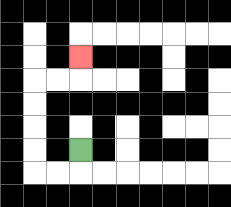{'start': '[3, 6]', 'end': '[3, 2]', 'path_directions': 'D,L,L,U,U,U,U,R,R,U', 'path_coordinates': '[[3, 6], [3, 7], [2, 7], [1, 7], [1, 6], [1, 5], [1, 4], [1, 3], [2, 3], [3, 3], [3, 2]]'}